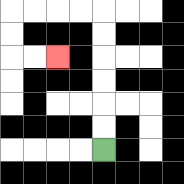{'start': '[4, 6]', 'end': '[2, 2]', 'path_directions': 'U,U,U,U,U,U,L,L,L,L,D,D,R,R', 'path_coordinates': '[[4, 6], [4, 5], [4, 4], [4, 3], [4, 2], [4, 1], [4, 0], [3, 0], [2, 0], [1, 0], [0, 0], [0, 1], [0, 2], [1, 2], [2, 2]]'}